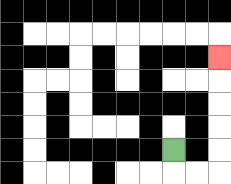{'start': '[7, 6]', 'end': '[9, 2]', 'path_directions': 'D,R,R,U,U,U,U,U', 'path_coordinates': '[[7, 6], [7, 7], [8, 7], [9, 7], [9, 6], [9, 5], [9, 4], [9, 3], [9, 2]]'}